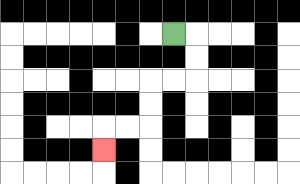{'start': '[7, 1]', 'end': '[4, 6]', 'path_directions': 'R,D,D,L,L,D,D,L,L,D', 'path_coordinates': '[[7, 1], [8, 1], [8, 2], [8, 3], [7, 3], [6, 3], [6, 4], [6, 5], [5, 5], [4, 5], [4, 6]]'}